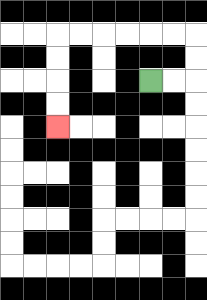{'start': '[6, 3]', 'end': '[2, 5]', 'path_directions': 'R,R,U,U,L,L,L,L,L,L,D,D,D,D', 'path_coordinates': '[[6, 3], [7, 3], [8, 3], [8, 2], [8, 1], [7, 1], [6, 1], [5, 1], [4, 1], [3, 1], [2, 1], [2, 2], [2, 3], [2, 4], [2, 5]]'}